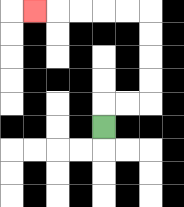{'start': '[4, 5]', 'end': '[1, 0]', 'path_directions': 'U,R,R,U,U,U,U,L,L,L,L,L', 'path_coordinates': '[[4, 5], [4, 4], [5, 4], [6, 4], [6, 3], [6, 2], [6, 1], [6, 0], [5, 0], [4, 0], [3, 0], [2, 0], [1, 0]]'}